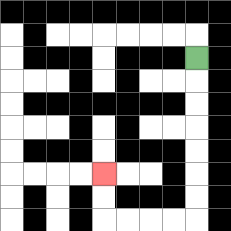{'start': '[8, 2]', 'end': '[4, 7]', 'path_directions': 'D,D,D,D,D,D,D,L,L,L,L,U,U', 'path_coordinates': '[[8, 2], [8, 3], [8, 4], [8, 5], [8, 6], [8, 7], [8, 8], [8, 9], [7, 9], [6, 9], [5, 9], [4, 9], [4, 8], [4, 7]]'}